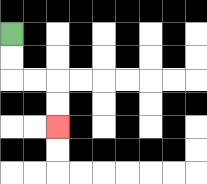{'start': '[0, 1]', 'end': '[2, 5]', 'path_directions': 'D,D,R,R,D,D', 'path_coordinates': '[[0, 1], [0, 2], [0, 3], [1, 3], [2, 3], [2, 4], [2, 5]]'}